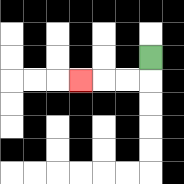{'start': '[6, 2]', 'end': '[3, 3]', 'path_directions': 'D,L,L,L', 'path_coordinates': '[[6, 2], [6, 3], [5, 3], [4, 3], [3, 3]]'}